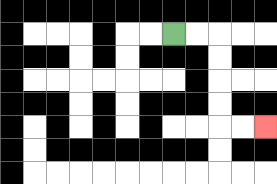{'start': '[7, 1]', 'end': '[11, 5]', 'path_directions': 'R,R,D,D,D,D,R,R', 'path_coordinates': '[[7, 1], [8, 1], [9, 1], [9, 2], [9, 3], [9, 4], [9, 5], [10, 5], [11, 5]]'}